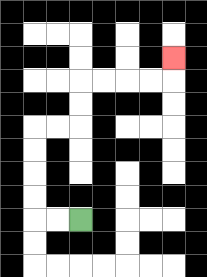{'start': '[3, 9]', 'end': '[7, 2]', 'path_directions': 'L,L,U,U,U,U,R,R,U,U,R,R,R,R,U', 'path_coordinates': '[[3, 9], [2, 9], [1, 9], [1, 8], [1, 7], [1, 6], [1, 5], [2, 5], [3, 5], [3, 4], [3, 3], [4, 3], [5, 3], [6, 3], [7, 3], [7, 2]]'}